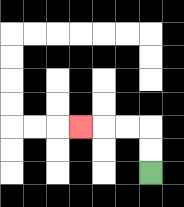{'start': '[6, 7]', 'end': '[3, 5]', 'path_directions': 'U,U,L,L,L', 'path_coordinates': '[[6, 7], [6, 6], [6, 5], [5, 5], [4, 5], [3, 5]]'}